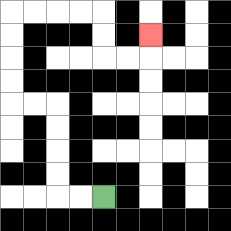{'start': '[4, 8]', 'end': '[6, 1]', 'path_directions': 'L,L,U,U,U,U,L,L,U,U,U,U,R,R,R,R,D,D,R,R,U', 'path_coordinates': '[[4, 8], [3, 8], [2, 8], [2, 7], [2, 6], [2, 5], [2, 4], [1, 4], [0, 4], [0, 3], [0, 2], [0, 1], [0, 0], [1, 0], [2, 0], [3, 0], [4, 0], [4, 1], [4, 2], [5, 2], [6, 2], [6, 1]]'}